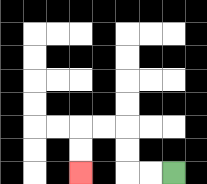{'start': '[7, 7]', 'end': '[3, 7]', 'path_directions': 'L,L,U,U,L,L,D,D', 'path_coordinates': '[[7, 7], [6, 7], [5, 7], [5, 6], [5, 5], [4, 5], [3, 5], [3, 6], [3, 7]]'}